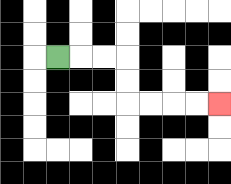{'start': '[2, 2]', 'end': '[9, 4]', 'path_directions': 'R,R,R,D,D,R,R,R,R', 'path_coordinates': '[[2, 2], [3, 2], [4, 2], [5, 2], [5, 3], [5, 4], [6, 4], [7, 4], [8, 4], [9, 4]]'}